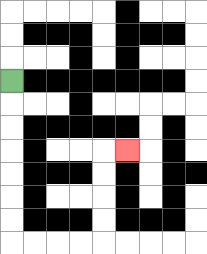{'start': '[0, 3]', 'end': '[5, 6]', 'path_directions': 'D,D,D,D,D,D,D,R,R,R,R,U,U,U,U,R', 'path_coordinates': '[[0, 3], [0, 4], [0, 5], [0, 6], [0, 7], [0, 8], [0, 9], [0, 10], [1, 10], [2, 10], [3, 10], [4, 10], [4, 9], [4, 8], [4, 7], [4, 6], [5, 6]]'}